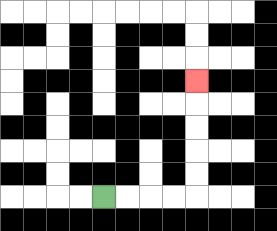{'start': '[4, 8]', 'end': '[8, 3]', 'path_directions': 'R,R,R,R,U,U,U,U,U', 'path_coordinates': '[[4, 8], [5, 8], [6, 8], [7, 8], [8, 8], [8, 7], [8, 6], [8, 5], [8, 4], [8, 3]]'}